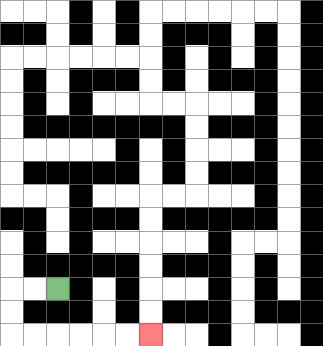{'start': '[2, 12]', 'end': '[6, 14]', 'path_directions': 'L,L,D,D,R,R,R,R,R,R', 'path_coordinates': '[[2, 12], [1, 12], [0, 12], [0, 13], [0, 14], [1, 14], [2, 14], [3, 14], [4, 14], [5, 14], [6, 14]]'}